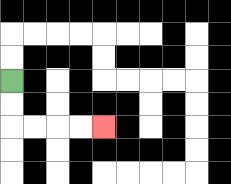{'start': '[0, 3]', 'end': '[4, 5]', 'path_directions': 'D,D,R,R,R,R', 'path_coordinates': '[[0, 3], [0, 4], [0, 5], [1, 5], [2, 5], [3, 5], [4, 5]]'}